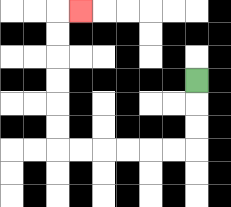{'start': '[8, 3]', 'end': '[3, 0]', 'path_directions': 'D,D,D,L,L,L,L,L,L,U,U,U,U,U,U,R', 'path_coordinates': '[[8, 3], [8, 4], [8, 5], [8, 6], [7, 6], [6, 6], [5, 6], [4, 6], [3, 6], [2, 6], [2, 5], [2, 4], [2, 3], [2, 2], [2, 1], [2, 0], [3, 0]]'}